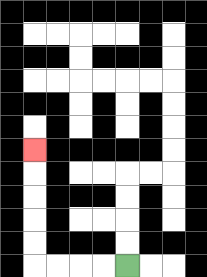{'start': '[5, 11]', 'end': '[1, 6]', 'path_directions': 'L,L,L,L,U,U,U,U,U', 'path_coordinates': '[[5, 11], [4, 11], [3, 11], [2, 11], [1, 11], [1, 10], [1, 9], [1, 8], [1, 7], [1, 6]]'}